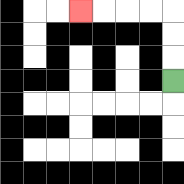{'start': '[7, 3]', 'end': '[3, 0]', 'path_directions': 'U,U,U,L,L,L,L', 'path_coordinates': '[[7, 3], [7, 2], [7, 1], [7, 0], [6, 0], [5, 0], [4, 0], [3, 0]]'}